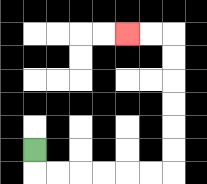{'start': '[1, 6]', 'end': '[5, 1]', 'path_directions': 'D,R,R,R,R,R,R,U,U,U,U,U,U,L,L', 'path_coordinates': '[[1, 6], [1, 7], [2, 7], [3, 7], [4, 7], [5, 7], [6, 7], [7, 7], [7, 6], [7, 5], [7, 4], [7, 3], [7, 2], [7, 1], [6, 1], [5, 1]]'}